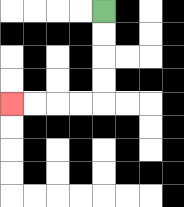{'start': '[4, 0]', 'end': '[0, 4]', 'path_directions': 'D,D,D,D,L,L,L,L', 'path_coordinates': '[[4, 0], [4, 1], [4, 2], [4, 3], [4, 4], [3, 4], [2, 4], [1, 4], [0, 4]]'}